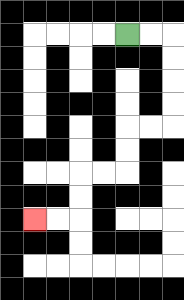{'start': '[5, 1]', 'end': '[1, 9]', 'path_directions': 'R,R,D,D,D,D,L,L,D,D,L,L,D,D,L,L', 'path_coordinates': '[[5, 1], [6, 1], [7, 1], [7, 2], [7, 3], [7, 4], [7, 5], [6, 5], [5, 5], [5, 6], [5, 7], [4, 7], [3, 7], [3, 8], [3, 9], [2, 9], [1, 9]]'}